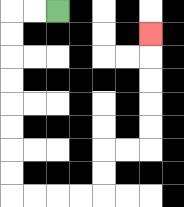{'start': '[2, 0]', 'end': '[6, 1]', 'path_directions': 'L,L,D,D,D,D,D,D,D,D,R,R,R,R,U,U,R,R,U,U,U,U,U', 'path_coordinates': '[[2, 0], [1, 0], [0, 0], [0, 1], [0, 2], [0, 3], [0, 4], [0, 5], [0, 6], [0, 7], [0, 8], [1, 8], [2, 8], [3, 8], [4, 8], [4, 7], [4, 6], [5, 6], [6, 6], [6, 5], [6, 4], [6, 3], [6, 2], [6, 1]]'}